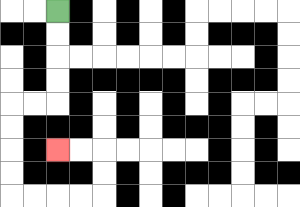{'start': '[2, 0]', 'end': '[2, 6]', 'path_directions': 'D,D,D,D,L,L,D,D,D,D,R,R,R,R,U,U,L,L', 'path_coordinates': '[[2, 0], [2, 1], [2, 2], [2, 3], [2, 4], [1, 4], [0, 4], [0, 5], [0, 6], [0, 7], [0, 8], [1, 8], [2, 8], [3, 8], [4, 8], [4, 7], [4, 6], [3, 6], [2, 6]]'}